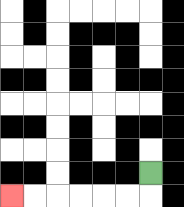{'start': '[6, 7]', 'end': '[0, 8]', 'path_directions': 'D,L,L,L,L,L,L', 'path_coordinates': '[[6, 7], [6, 8], [5, 8], [4, 8], [3, 8], [2, 8], [1, 8], [0, 8]]'}